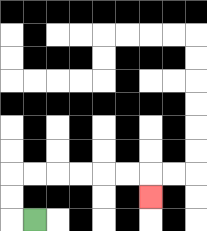{'start': '[1, 9]', 'end': '[6, 8]', 'path_directions': 'L,U,U,R,R,R,R,R,R,D', 'path_coordinates': '[[1, 9], [0, 9], [0, 8], [0, 7], [1, 7], [2, 7], [3, 7], [4, 7], [5, 7], [6, 7], [6, 8]]'}